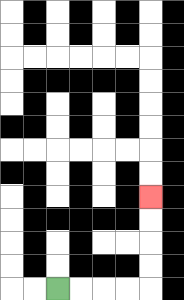{'start': '[2, 12]', 'end': '[6, 8]', 'path_directions': 'R,R,R,R,U,U,U,U', 'path_coordinates': '[[2, 12], [3, 12], [4, 12], [5, 12], [6, 12], [6, 11], [6, 10], [6, 9], [6, 8]]'}